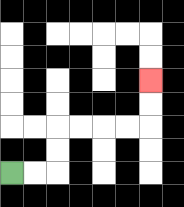{'start': '[0, 7]', 'end': '[6, 3]', 'path_directions': 'R,R,U,U,R,R,R,R,U,U', 'path_coordinates': '[[0, 7], [1, 7], [2, 7], [2, 6], [2, 5], [3, 5], [4, 5], [5, 5], [6, 5], [6, 4], [6, 3]]'}